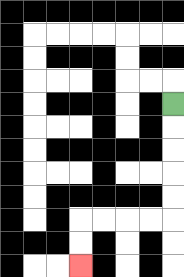{'start': '[7, 4]', 'end': '[3, 11]', 'path_directions': 'D,D,D,D,D,L,L,L,L,D,D', 'path_coordinates': '[[7, 4], [7, 5], [7, 6], [7, 7], [7, 8], [7, 9], [6, 9], [5, 9], [4, 9], [3, 9], [3, 10], [3, 11]]'}